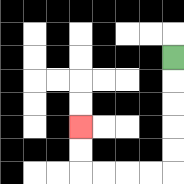{'start': '[7, 2]', 'end': '[3, 5]', 'path_directions': 'D,D,D,D,D,L,L,L,L,U,U', 'path_coordinates': '[[7, 2], [7, 3], [7, 4], [7, 5], [7, 6], [7, 7], [6, 7], [5, 7], [4, 7], [3, 7], [3, 6], [3, 5]]'}